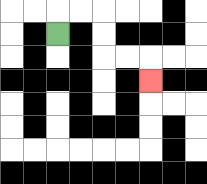{'start': '[2, 1]', 'end': '[6, 3]', 'path_directions': 'U,R,R,D,D,R,R,D', 'path_coordinates': '[[2, 1], [2, 0], [3, 0], [4, 0], [4, 1], [4, 2], [5, 2], [6, 2], [6, 3]]'}